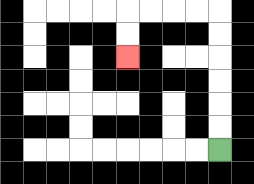{'start': '[9, 6]', 'end': '[5, 2]', 'path_directions': 'U,U,U,U,U,U,L,L,L,L,D,D', 'path_coordinates': '[[9, 6], [9, 5], [9, 4], [9, 3], [9, 2], [9, 1], [9, 0], [8, 0], [7, 0], [6, 0], [5, 0], [5, 1], [5, 2]]'}